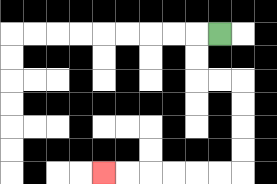{'start': '[9, 1]', 'end': '[4, 7]', 'path_directions': 'L,D,D,R,R,D,D,D,D,L,L,L,L,L,L', 'path_coordinates': '[[9, 1], [8, 1], [8, 2], [8, 3], [9, 3], [10, 3], [10, 4], [10, 5], [10, 6], [10, 7], [9, 7], [8, 7], [7, 7], [6, 7], [5, 7], [4, 7]]'}